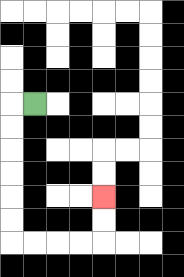{'start': '[1, 4]', 'end': '[4, 8]', 'path_directions': 'L,D,D,D,D,D,D,R,R,R,R,U,U', 'path_coordinates': '[[1, 4], [0, 4], [0, 5], [0, 6], [0, 7], [0, 8], [0, 9], [0, 10], [1, 10], [2, 10], [3, 10], [4, 10], [4, 9], [4, 8]]'}